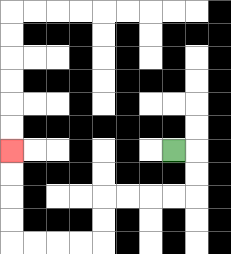{'start': '[7, 6]', 'end': '[0, 6]', 'path_directions': 'R,D,D,L,L,L,L,D,D,L,L,L,L,U,U,U,U', 'path_coordinates': '[[7, 6], [8, 6], [8, 7], [8, 8], [7, 8], [6, 8], [5, 8], [4, 8], [4, 9], [4, 10], [3, 10], [2, 10], [1, 10], [0, 10], [0, 9], [0, 8], [0, 7], [0, 6]]'}